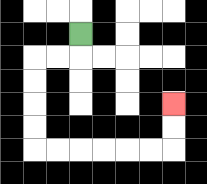{'start': '[3, 1]', 'end': '[7, 4]', 'path_directions': 'D,L,L,D,D,D,D,R,R,R,R,R,R,U,U', 'path_coordinates': '[[3, 1], [3, 2], [2, 2], [1, 2], [1, 3], [1, 4], [1, 5], [1, 6], [2, 6], [3, 6], [4, 6], [5, 6], [6, 6], [7, 6], [7, 5], [7, 4]]'}